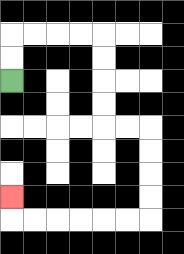{'start': '[0, 3]', 'end': '[0, 8]', 'path_directions': 'U,U,R,R,R,R,D,D,D,D,R,R,D,D,D,D,L,L,L,L,L,L,U', 'path_coordinates': '[[0, 3], [0, 2], [0, 1], [1, 1], [2, 1], [3, 1], [4, 1], [4, 2], [4, 3], [4, 4], [4, 5], [5, 5], [6, 5], [6, 6], [6, 7], [6, 8], [6, 9], [5, 9], [4, 9], [3, 9], [2, 9], [1, 9], [0, 9], [0, 8]]'}